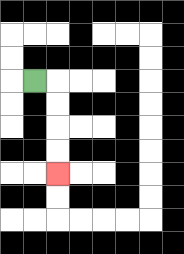{'start': '[1, 3]', 'end': '[2, 7]', 'path_directions': 'R,D,D,D,D', 'path_coordinates': '[[1, 3], [2, 3], [2, 4], [2, 5], [2, 6], [2, 7]]'}